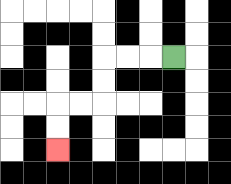{'start': '[7, 2]', 'end': '[2, 6]', 'path_directions': 'L,L,L,D,D,L,L,D,D', 'path_coordinates': '[[7, 2], [6, 2], [5, 2], [4, 2], [4, 3], [4, 4], [3, 4], [2, 4], [2, 5], [2, 6]]'}